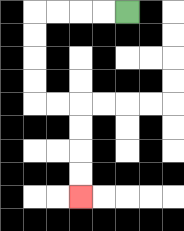{'start': '[5, 0]', 'end': '[3, 8]', 'path_directions': 'L,L,L,L,D,D,D,D,R,R,D,D,D,D', 'path_coordinates': '[[5, 0], [4, 0], [3, 0], [2, 0], [1, 0], [1, 1], [1, 2], [1, 3], [1, 4], [2, 4], [3, 4], [3, 5], [3, 6], [3, 7], [3, 8]]'}